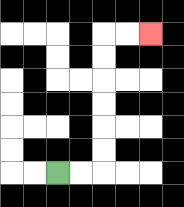{'start': '[2, 7]', 'end': '[6, 1]', 'path_directions': 'R,R,U,U,U,U,U,U,R,R', 'path_coordinates': '[[2, 7], [3, 7], [4, 7], [4, 6], [4, 5], [4, 4], [4, 3], [4, 2], [4, 1], [5, 1], [6, 1]]'}